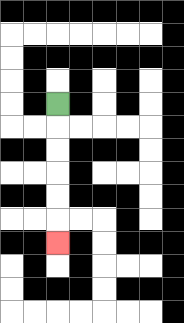{'start': '[2, 4]', 'end': '[2, 10]', 'path_directions': 'D,D,D,D,D,D', 'path_coordinates': '[[2, 4], [2, 5], [2, 6], [2, 7], [2, 8], [2, 9], [2, 10]]'}